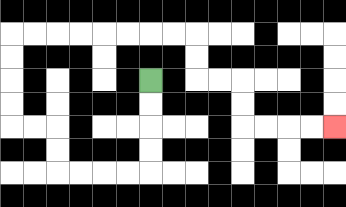{'start': '[6, 3]', 'end': '[14, 5]', 'path_directions': 'D,D,D,D,L,L,L,L,U,U,L,L,U,U,U,U,R,R,R,R,R,R,R,R,D,D,R,R,D,D,R,R,R,R', 'path_coordinates': '[[6, 3], [6, 4], [6, 5], [6, 6], [6, 7], [5, 7], [4, 7], [3, 7], [2, 7], [2, 6], [2, 5], [1, 5], [0, 5], [0, 4], [0, 3], [0, 2], [0, 1], [1, 1], [2, 1], [3, 1], [4, 1], [5, 1], [6, 1], [7, 1], [8, 1], [8, 2], [8, 3], [9, 3], [10, 3], [10, 4], [10, 5], [11, 5], [12, 5], [13, 5], [14, 5]]'}